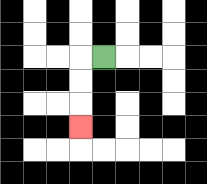{'start': '[4, 2]', 'end': '[3, 5]', 'path_directions': 'L,D,D,D', 'path_coordinates': '[[4, 2], [3, 2], [3, 3], [3, 4], [3, 5]]'}